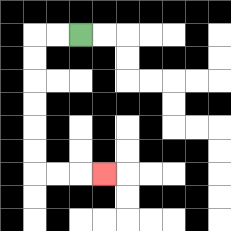{'start': '[3, 1]', 'end': '[4, 7]', 'path_directions': 'L,L,D,D,D,D,D,D,R,R,R', 'path_coordinates': '[[3, 1], [2, 1], [1, 1], [1, 2], [1, 3], [1, 4], [1, 5], [1, 6], [1, 7], [2, 7], [3, 7], [4, 7]]'}